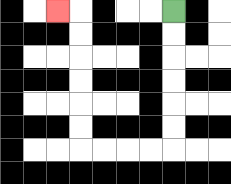{'start': '[7, 0]', 'end': '[2, 0]', 'path_directions': 'D,D,D,D,D,D,L,L,L,L,U,U,U,U,U,U,L', 'path_coordinates': '[[7, 0], [7, 1], [7, 2], [7, 3], [7, 4], [7, 5], [7, 6], [6, 6], [5, 6], [4, 6], [3, 6], [3, 5], [3, 4], [3, 3], [3, 2], [3, 1], [3, 0], [2, 0]]'}